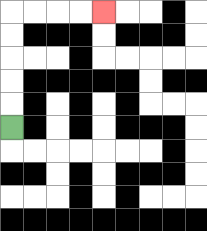{'start': '[0, 5]', 'end': '[4, 0]', 'path_directions': 'U,U,U,U,U,R,R,R,R', 'path_coordinates': '[[0, 5], [0, 4], [0, 3], [0, 2], [0, 1], [0, 0], [1, 0], [2, 0], [3, 0], [4, 0]]'}